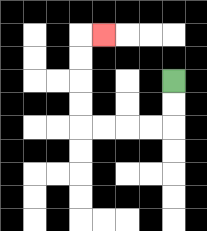{'start': '[7, 3]', 'end': '[4, 1]', 'path_directions': 'D,D,L,L,L,L,U,U,U,U,R', 'path_coordinates': '[[7, 3], [7, 4], [7, 5], [6, 5], [5, 5], [4, 5], [3, 5], [3, 4], [3, 3], [3, 2], [3, 1], [4, 1]]'}